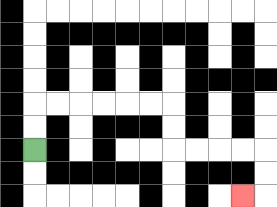{'start': '[1, 6]', 'end': '[10, 8]', 'path_directions': 'U,U,R,R,R,R,R,R,D,D,R,R,R,R,D,D,L', 'path_coordinates': '[[1, 6], [1, 5], [1, 4], [2, 4], [3, 4], [4, 4], [5, 4], [6, 4], [7, 4], [7, 5], [7, 6], [8, 6], [9, 6], [10, 6], [11, 6], [11, 7], [11, 8], [10, 8]]'}